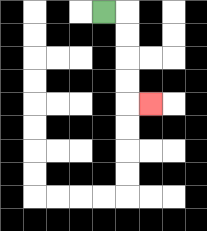{'start': '[4, 0]', 'end': '[6, 4]', 'path_directions': 'R,D,D,D,D,R', 'path_coordinates': '[[4, 0], [5, 0], [5, 1], [5, 2], [5, 3], [5, 4], [6, 4]]'}